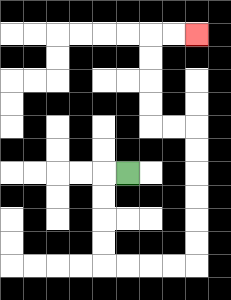{'start': '[5, 7]', 'end': '[8, 1]', 'path_directions': 'L,D,D,D,D,R,R,R,R,U,U,U,U,U,U,L,L,U,U,U,U,R,R', 'path_coordinates': '[[5, 7], [4, 7], [4, 8], [4, 9], [4, 10], [4, 11], [5, 11], [6, 11], [7, 11], [8, 11], [8, 10], [8, 9], [8, 8], [8, 7], [8, 6], [8, 5], [7, 5], [6, 5], [6, 4], [6, 3], [6, 2], [6, 1], [7, 1], [8, 1]]'}